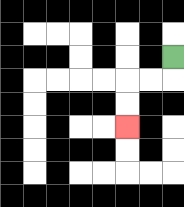{'start': '[7, 2]', 'end': '[5, 5]', 'path_directions': 'D,L,L,D,D', 'path_coordinates': '[[7, 2], [7, 3], [6, 3], [5, 3], [5, 4], [5, 5]]'}